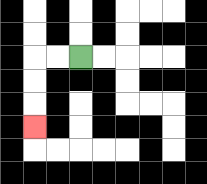{'start': '[3, 2]', 'end': '[1, 5]', 'path_directions': 'L,L,D,D,D', 'path_coordinates': '[[3, 2], [2, 2], [1, 2], [1, 3], [1, 4], [1, 5]]'}